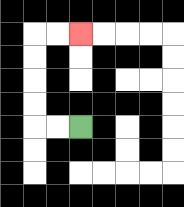{'start': '[3, 5]', 'end': '[3, 1]', 'path_directions': 'L,L,U,U,U,U,R,R', 'path_coordinates': '[[3, 5], [2, 5], [1, 5], [1, 4], [1, 3], [1, 2], [1, 1], [2, 1], [3, 1]]'}